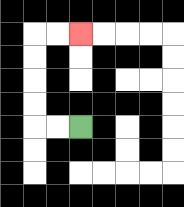{'start': '[3, 5]', 'end': '[3, 1]', 'path_directions': 'L,L,U,U,U,U,R,R', 'path_coordinates': '[[3, 5], [2, 5], [1, 5], [1, 4], [1, 3], [1, 2], [1, 1], [2, 1], [3, 1]]'}